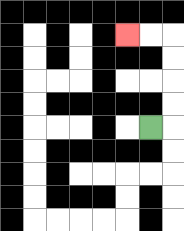{'start': '[6, 5]', 'end': '[5, 1]', 'path_directions': 'R,U,U,U,U,L,L', 'path_coordinates': '[[6, 5], [7, 5], [7, 4], [7, 3], [7, 2], [7, 1], [6, 1], [5, 1]]'}